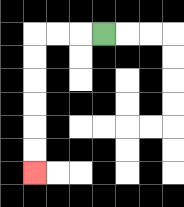{'start': '[4, 1]', 'end': '[1, 7]', 'path_directions': 'L,L,L,D,D,D,D,D,D', 'path_coordinates': '[[4, 1], [3, 1], [2, 1], [1, 1], [1, 2], [1, 3], [1, 4], [1, 5], [1, 6], [1, 7]]'}